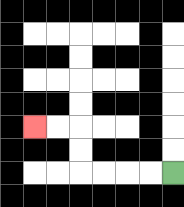{'start': '[7, 7]', 'end': '[1, 5]', 'path_directions': 'L,L,L,L,U,U,L,L', 'path_coordinates': '[[7, 7], [6, 7], [5, 7], [4, 7], [3, 7], [3, 6], [3, 5], [2, 5], [1, 5]]'}